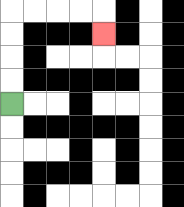{'start': '[0, 4]', 'end': '[4, 1]', 'path_directions': 'U,U,U,U,R,R,R,R,D', 'path_coordinates': '[[0, 4], [0, 3], [0, 2], [0, 1], [0, 0], [1, 0], [2, 0], [3, 0], [4, 0], [4, 1]]'}